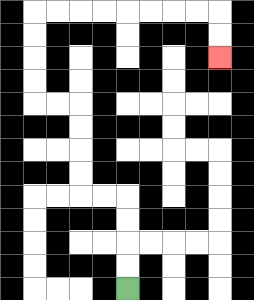{'start': '[5, 12]', 'end': '[9, 2]', 'path_directions': 'U,U,U,U,L,L,U,U,U,U,L,L,U,U,U,U,R,R,R,R,R,R,R,R,D,D', 'path_coordinates': '[[5, 12], [5, 11], [5, 10], [5, 9], [5, 8], [4, 8], [3, 8], [3, 7], [3, 6], [3, 5], [3, 4], [2, 4], [1, 4], [1, 3], [1, 2], [1, 1], [1, 0], [2, 0], [3, 0], [4, 0], [5, 0], [6, 0], [7, 0], [8, 0], [9, 0], [9, 1], [9, 2]]'}